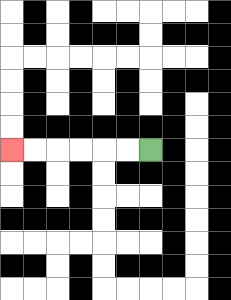{'start': '[6, 6]', 'end': '[0, 6]', 'path_directions': 'L,L,L,L,L,L', 'path_coordinates': '[[6, 6], [5, 6], [4, 6], [3, 6], [2, 6], [1, 6], [0, 6]]'}